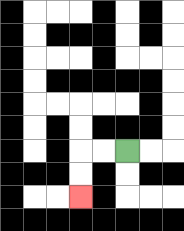{'start': '[5, 6]', 'end': '[3, 8]', 'path_directions': 'L,L,D,D', 'path_coordinates': '[[5, 6], [4, 6], [3, 6], [3, 7], [3, 8]]'}